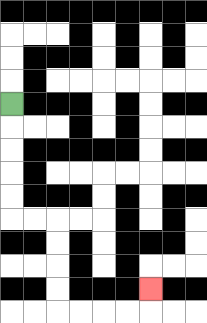{'start': '[0, 4]', 'end': '[6, 12]', 'path_directions': 'D,D,D,D,D,R,R,D,D,D,D,R,R,R,R,U', 'path_coordinates': '[[0, 4], [0, 5], [0, 6], [0, 7], [0, 8], [0, 9], [1, 9], [2, 9], [2, 10], [2, 11], [2, 12], [2, 13], [3, 13], [4, 13], [5, 13], [6, 13], [6, 12]]'}